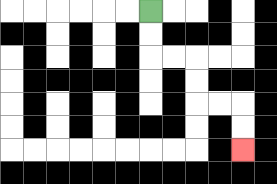{'start': '[6, 0]', 'end': '[10, 6]', 'path_directions': 'D,D,R,R,D,D,R,R,D,D', 'path_coordinates': '[[6, 0], [6, 1], [6, 2], [7, 2], [8, 2], [8, 3], [8, 4], [9, 4], [10, 4], [10, 5], [10, 6]]'}